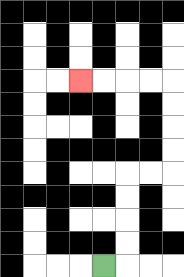{'start': '[4, 11]', 'end': '[3, 3]', 'path_directions': 'R,U,U,U,U,R,R,U,U,U,U,L,L,L,L', 'path_coordinates': '[[4, 11], [5, 11], [5, 10], [5, 9], [5, 8], [5, 7], [6, 7], [7, 7], [7, 6], [7, 5], [7, 4], [7, 3], [6, 3], [5, 3], [4, 3], [3, 3]]'}